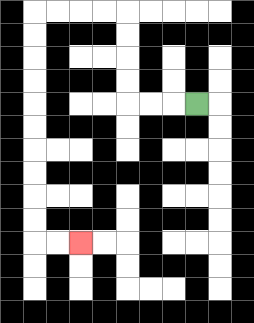{'start': '[8, 4]', 'end': '[3, 10]', 'path_directions': 'L,L,L,U,U,U,U,L,L,L,L,D,D,D,D,D,D,D,D,D,D,R,R', 'path_coordinates': '[[8, 4], [7, 4], [6, 4], [5, 4], [5, 3], [5, 2], [5, 1], [5, 0], [4, 0], [3, 0], [2, 0], [1, 0], [1, 1], [1, 2], [1, 3], [1, 4], [1, 5], [1, 6], [1, 7], [1, 8], [1, 9], [1, 10], [2, 10], [3, 10]]'}